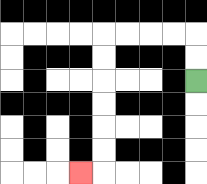{'start': '[8, 3]', 'end': '[3, 7]', 'path_directions': 'U,U,L,L,L,L,D,D,D,D,D,D,L', 'path_coordinates': '[[8, 3], [8, 2], [8, 1], [7, 1], [6, 1], [5, 1], [4, 1], [4, 2], [4, 3], [4, 4], [4, 5], [4, 6], [4, 7], [3, 7]]'}